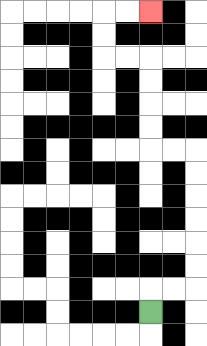{'start': '[6, 13]', 'end': '[6, 0]', 'path_directions': 'U,R,R,U,U,U,U,U,U,L,L,U,U,U,U,L,L,U,U,R,R', 'path_coordinates': '[[6, 13], [6, 12], [7, 12], [8, 12], [8, 11], [8, 10], [8, 9], [8, 8], [8, 7], [8, 6], [7, 6], [6, 6], [6, 5], [6, 4], [6, 3], [6, 2], [5, 2], [4, 2], [4, 1], [4, 0], [5, 0], [6, 0]]'}